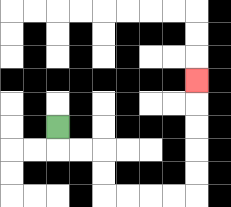{'start': '[2, 5]', 'end': '[8, 3]', 'path_directions': 'D,R,R,D,D,R,R,R,R,U,U,U,U,U', 'path_coordinates': '[[2, 5], [2, 6], [3, 6], [4, 6], [4, 7], [4, 8], [5, 8], [6, 8], [7, 8], [8, 8], [8, 7], [8, 6], [8, 5], [8, 4], [8, 3]]'}